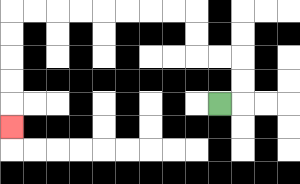{'start': '[9, 4]', 'end': '[0, 5]', 'path_directions': 'R,U,U,L,L,U,U,L,L,L,L,L,L,L,L,D,D,D,D,D', 'path_coordinates': '[[9, 4], [10, 4], [10, 3], [10, 2], [9, 2], [8, 2], [8, 1], [8, 0], [7, 0], [6, 0], [5, 0], [4, 0], [3, 0], [2, 0], [1, 0], [0, 0], [0, 1], [0, 2], [0, 3], [0, 4], [0, 5]]'}